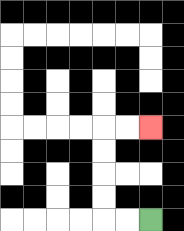{'start': '[6, 9]', 'end': '[6, 5]', 'path_directions': 'L,L,U,U,U,U,R,R', 'path_coordinates': '[[6, 9], [5, 9], [4, 9], [4, 8], [4, 7], [4, 6], [4, 5], [5, 5], [6, 5]]'}